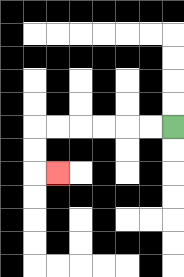{'start': '[7, 5]', 'end': '[2, 7]', 'path_directions': 'L,L,L,L,L,L,D,D,R', 'path_coordinates': '[[7, 5], [6, 5], [5, 5], [4, 5], [3, 5], [2, 5], [1, 5], [1, 6], [1, 7], [2, 7]]'}